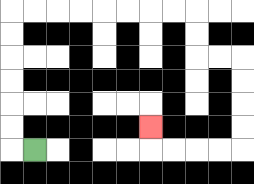{'start': '[1, 6]', 'end': '[6, 5]', 'path_directions': 'L,U,U,U,U,U,U,R,R,R,R,R,R,R,R,D,D,R,R,D,D,D,D,L,L,L,L,U', 'path_coordinates': '[[1, 6], [0, 6], [0, 5], [0, 4], [0, 3], [0, 2], [0, 1], [0, 0], [1, 0], [2, 0], [3, 0], [4, 0], [5, 0], [6, 0], [7, 0], [8, 0], [8, 1], [8, 2], [9, 2], [10, 2], [10, 3], [10, 4], [10, 5], [10, 6], [9, 6], [8, 6], [7, 6], [6, 6], [6, 5]]'}